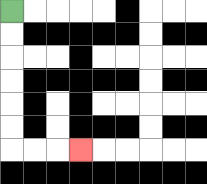{'start': '[0, 0]', 'end': '[3, 6]', 'path_directions': 'D,D,D,D,D,D,R,R,R', 'path_coordinates': '[[0, 0], [0, 1], [0, 2], [0, 3], [0, 4], [0, 5], [0, 6], [1, 6], [2, 6], [3, 6]]'}